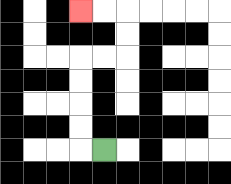{'start': '[4, 6]', 'end': '[3, 0]', 'path_directions': 'L,U,U,U,U,R,R,U,U,L,L', 'path_coordinates': '[[4, 6], [3, 6], [3, 5], [3, 4], [3, 3], [3, 2], [4, 2], [5, 2], [5, 1], [5, 0], [4, 0], [3, 0]]'}